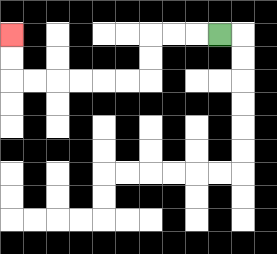{'start': '[9, 1]', 'end': '[0, 1]', 'path_directions': 'L,L,L,D,D,L,L,L,L,L,L,U,U', 'path_coordinates': '[[9, 1], [8, 1], [7, 1], [6, 1], [6, 2], [6, 3], [5, 3], [4, 3], [3, 3], [2, 3], [1, 3], [0, 3], [0, 2], [0, 1]]'}